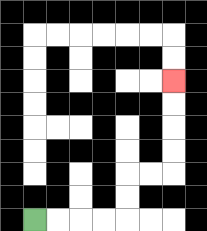{'start': '[1, 9]', 'end': '[7, 3]', 'path_directions': 'R,R,R,R,U,U,R,R,U,U,U,U', 'path_coordinates': '[[1, 9], [2, 9], [3, 9], [4, 9], [5, 9], [5, 8], [5, 7], [6, 7], [7, 7], [7, 6], [7, 5], [7, 4], [7, 3]]'}